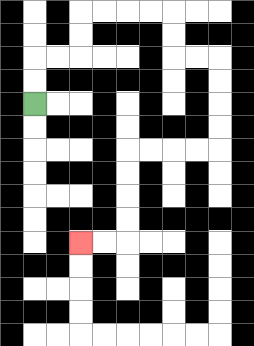{'start': '[1, 4]', 'end': '[3, 10]', 'path_directions': 'U,U,R,R,U,U,R,R,R,R,D,D,R,R,D,D,D,D,L,L,L,L,D,D,D,D,L,L', 'path_coordinates': '[[1, 4], [1, 3], [1, 2], [2, 2], [3, 2], [3, 1], [3, 0], [4, 0], [5, 0], [6, 0], [7, 0], [7, 1], [7, 2], [8, 2], [9, 2], [9, 3], [9, 4], [9, 5], [9, 6], [8, 6], [7, 6], [6, 6], [5, 6], [5, 7], [5, 8], [5, 9], [5, 10], [4, 10], [3, 10]]'}